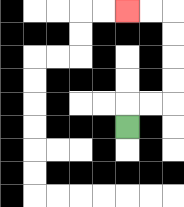{'start': '[5, 5]', 'end': '[5, 0]', 'path_directions': 'U,R,R,U,U,U,U,L,L', 'path_coordinates': '[[5, 5], [5, 4], [6, 4], [7, 4], [7, 3], [7, 2], [7, 1], [7, 0], [6, 0], [5, 0]]'}